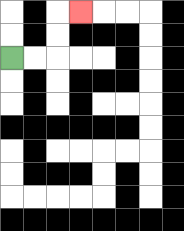{'start': '[0, 2]', 'end': '[3, 0]', 'path_directions': 'R,R,U,U,R', 'path_coordinates': '[[0, 2], [1, 2], [2, 2], [2, 1], [2, 0], [3, 0]]'}